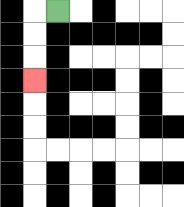{'start': '[2, 0]', 'end': '[1, 3]', 'path_directions': 'L,D,D,D', 'path_coordinates': '[[2, 0], [1, 0], [1, 1], [1, 2], [1, 3]]'}